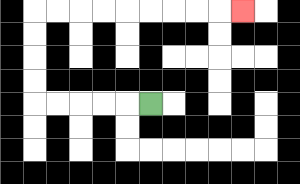{'start': '[6, 4]', 'end': '[10, 0]', 'path_directions': 'L,L,L,L,L,U,U,U,U,R,R,R,R,R,R,R,R,R', 'path_coordinates': '[[6, 4], [5, 4], [4, 4], [3, 4], [2, 4], [1, 4], [1, 3], [1, 2], [1, 1], [1, 0], [2, 0], [3, 0], [4, 0], [5, 0], [6, 0], [7, 0], [8, 0], [9, 0], [10, 0]]'}